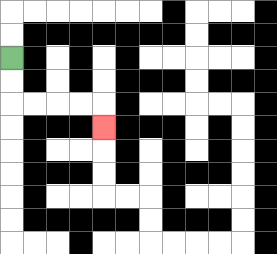{'start': '[0, 2]', 'end': '[4, 5]', 'path_directions': 'D,D,R,R,R,R,D', 'path_coordinates': '[[0, 2], [0, 3], [0, 4], [1, 4], [2, 4], [3, 4], [4, 4], [4, 5]]'}